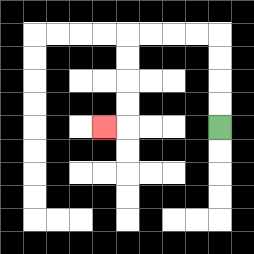{'start': '[9, 5]', 'end': '[4, 5]', 'path_directions': 'U,U,U,U,L,L,L,L,D,D,D,D,L', 'path_coordinates': '[[9, 5], [9, 4], [9, 3], [9, 2], [9, 1], [8, 1], [7, 1], [6, 1], [5, 1], [5, 2], [5, 3], [5, 4], [5, 5], [4, 5]]'}